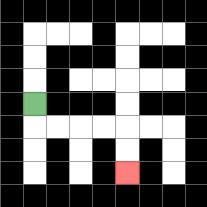{'start': '[1, 4]', 'end': '[5, 7]', 'path_directions': 'D,R,R,R,R,D,D', 'path_coordinates': '[[1, 4], [1, 5], [2, 5], [3, 5], [4, 5], [5, 5], [5, 6], [5, 7]]'}